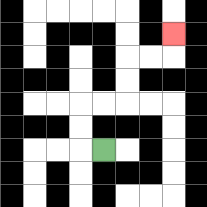{'start': '[4, 6]', 'end': '[7, 1]', 'path_directions': 'L,U,U,R,R,U,U,R,R,U', 'path_coordinates': '[[4, 6], [3, 6], [3, 5], [3, 4], [4, 4], [5, 4], [5, 3], [5, 2], [6, 2], [7, 2], [7, 1]]'}